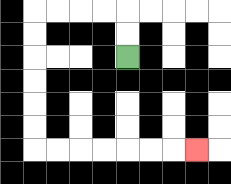{'start': '[5, 2]', 'end': '[8, 6]', 'path_directions': 'U,U,L,L,L,L,D,D,D,D,D,D,R,R,R,R,R,R,R', 'path_coordinates': '[[5, 2], [5, 1], [5, 0], [4, 0], [3, 0], [2, 0], [1, 0], [1, 1], [1, 2], [1, 3], [1, 4], [1, 5], [1, 6], [2, 6], [3, 6], [4, 6], [5, 6], [6, 6], [7, 6], [8, 6]]'}